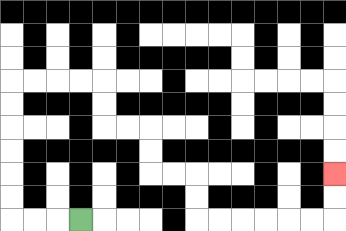{'start': '[3, 9]', 'end': '[14, 7]', 'path_directions': 'L,L,L,U,U,U,U,U,U,R,R,R,R,D,D,R,R,D,D,R,R,D,D,R,R,R,R,R,R,U,U', 'path_coordinates': '[[3, 9], [2, 9], [1, 9], [0, 9], [0, 8], [0, 7], [0, 6], [0, 5], [0, 4], [0, 3], [1, 3], [2, 3], [3, 3], [4, 3], [4, 4], [4, 5], [5, 5], [6, 5], [6, 6], [6, 7], [7, 7], [8, 7], [8, 8], [8, 9], [9, 9], [10, 9], [11, 9], [12, 9], [13, 9], [14, 9], [14, 8], [14, 7]]'}